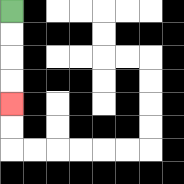{'start': '[0, 0]', 'end': '[0, 4]', 'path_directions': 'D,D,D,D', 'path_coordinates': '[[0, 0], [0, 1], [0, 2], [0, 3], [0, 4]]'}